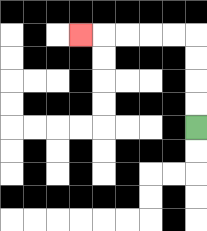{'start': '[8, 5]', 'end': '[3, 1]', 'path_directions': 'U,U,U,U,L,L,L,L,L', 'path_coordinates': '[[8, 5], [8, 4], [8, 3], [8, 2], [8, 1], [7, 1], [6, 1], [5, 1], [4, 1], [3, 1]]'}